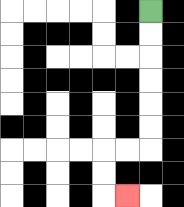{'start': '[6, 0]', 'end': '[5, 8]', 'path_directions': 'D,D,D,D,D,D,L,L,D,D,R', 'path_coordinates': '[[6, 0], [6, 1], [6, 2], [6, 3], [6, 4], [6, 5], [6, 6], [5, 6], [4, 6], [4, 7], [4, 8], [5, 8]]'}